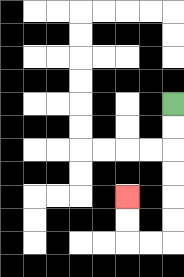{'start': '[7, 4]', 'end': '[5, 8]', 'path_directions': 'D,D,D,D,D,D,L,L,U,U', 'path_coordinates': '[[7, 4], [7, 5], [7, 6], [7, 7], [7, 8], [7, 9], [7, 10], [6, 10], [5, 10], [5, 9], [5, 8]]'}